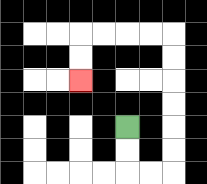{'start': '[5, 5]', 'end': '[3, 3]', 'path_directions': 'D,D,R,R,U,U,U,U,U,U,L,L,L,L,D,D', 'path_coordinates': '[[5, 5], [5, 6], [5, 7], [6, 7], [7, 7], [7, 6], [7, 5], [7, 4], [7, 3], [7, 2], [7, 1], [6, 1], [5, 1], [4, 1], [3, 1], [3, 2], [3, 3]]'}